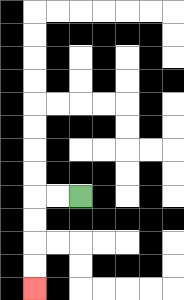{'start': '[3, 8]', 'end': '[1, 12]', 'path_directions': 'L,L,D,D,D,D', 'path_coordinates': '[[3, 8], [2, 8], [1, 8], [1, 9], [1, 10], [1, 11], [1, 12]]'}